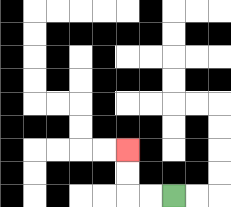{'start': '[7, 8]', 'end': '[5, 6]', 'path_directions': 'L,L,U,U', 'path_coordinates': '[[7, 8], [6, 8], [5, 8], [5, 7], [5, 6]]'}